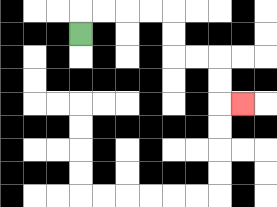{'start': '[3, 1]', 'end': '[10, 4]', 'path_directions': 'U,R,R,R,R,D,D,R,R,D,D,R', 'path_coordinates': '[[3, 1], [3, 0], [4, 0], [5, 0], [6, 0], [7, 0], [7, 1], [7, 2], [8, 2], [9, 2], [9, 3], [9, 4], [10, 4]]'}